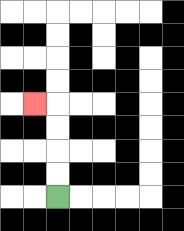{'start': '[2, 8]', 'end': '[1, 4]', 'path_directions': 'U,U,U,U,L', 'path_coordinates': '[[2, 8], [2, 7], [2, 6], [2, 5], [2, 4], [1, 4]]'}